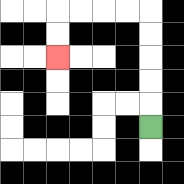{'start': '[6, 5]', 'end': '[2, 2]', 'path_directions': 'U,U,U,U,U,L,L,L,L,D,D', 'path_coordinates': '[[6, 5], [6, 4], [6, 3], [6, 2], [6, 1], [6, 0], [5, 0], [4, 0], [3, 0], [2, 0], [2, 1], [2, 2]]'}